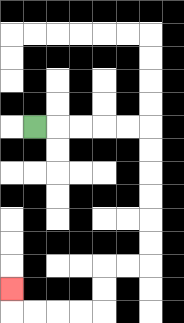{'start': '[1, 5]', 'end': '[0, 12]', 'path_directions': 'R,R,R,R,R,D,D,D,D,D,D,L,L,D,D,L,L,L,L,U', 'path_coordinates': '[[1, 5], [2, 5], [3, 5], [4, 5], [5, 5], [6, 5], [6, 6], [6, 7], [6, 8], [6, 9], [6, 10], [6, 11], [5, 11], [4, 11], [4, 12], [4, 13], [3, 13], [2, 13], [1, 13], [0, 13], [0, 12]]'}